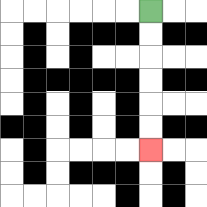{'start': '[6, 0]', 'end': '[6, 6]', 'path_directions': 'D,D,D,D,D,D', 'path_coordinates': '[[6, 0], [6, 1], [6, 2], [6, 3], [6, 4], [6, 5], [6, 6]]'}